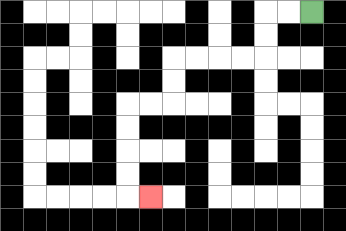{'start': '[13, 0]', 'end': '[6, 8]', 'path_directions': 'L,L,D,D,L,L,L,L,D,D,L,L,D,D,D,D,R', 'path_coordinates': '[[13, 0], [12, 0], [11, 0], [11, 1], [11, 2], [10, 2], [9, 2], [8, 2], [7, 2], [7, 3], [7, 4], [6, 4], [5, 4], [5, 5], [5, 6], [5, 7], [5, 8], [6, 8]]'}